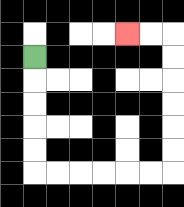{'start': '[1, 2]', 'end': '[5, 1]', 'path_directions': 'D,D,D,D,D,R,R,R,R,R,R,U,U,U,U,U,U,L,L', 'path_coordinates': '[[1, 2], [1, 3], [1, 4], [1, 5], [1, 6], [1, 7], [2, 7], [3, 7], [4, 7], [5, 7], [6, 7], [7, 7], [7, 6], [7, 5], [7, 4], [7, 3], [7, 2], [7, 1], [6, 1], [5, 1]]'}